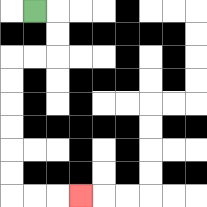{'start': '[1, 0]', 'end': '[3, 8]', 'path_directions': 'R,D,D,L,L,D,D,D,D,D,D,R,R,R', 'path_coordinates': '[[1, 0], [2, 0], [2, 1], [2, 2], [1, 2], [0, 2], [0, 3], [0, 4], [0, 5], [0, 6], [0, 7], [0, 8], [1, 8], [2, 8], [3, 8]]'}